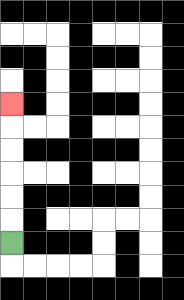{'start': '[0, 10]', 'end': '[0, 4]', 'path_directions': 'U,U,U,U,U,U', 'path_coordinates': '[[0, 10], [0, 9], [0, 8], [0, 7], [0, 6], [0, 5], [0, 4]]'}